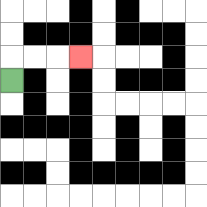{'start': '[0, 3]', 'end': '[3, 2]', 'path_directions': 'U,R,R,R', 'path_coordinates': '[[0, 3], [0, 2], [1, 2], [2, 2], [3, 2]]'}